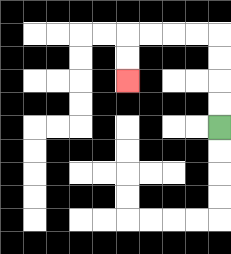{'start': '[9, 5]', 'end': '[5, 3]', 'path_directions': 'U,U,U,U,L,L,L,L,D,D', 'path_coordinates': '[[9, 5], [9, 4], [9, 3], [9, 2], [9, 1], [8, 1], [7, 1], [6, 1], [5, 1], [5, 2], [5, 3]]'}